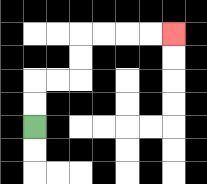{'start': '[1, 5]', 'end': '[7, 1]', 'path_directions': 'U,U,R,R,U,U,R,R,R,R', 'path_coordinates': '[[1, 5], [1, 4], [1, 3], [2, 3], [3, 3], [3, 2], [3, 1], [4, 1], [5, 1], [6, 1], [7, 1]]'}